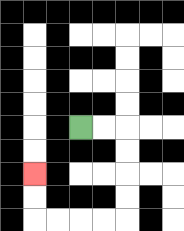{'start': '[3, 5]', 'end': '[1, 7]', 'path_directions': 'R,R,D,D,D,D,L,L,L,L,U,U', 'path_coordinates': '[[3, 5], [4, 5], [5, 5], [5, 6], [5, 7], [5, 8], [5, 9], [4, 9], [3, 9], [2, 9], [1, 9], [1, 8], [1, 7]]'}